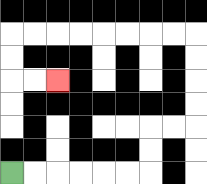{'start': '[0, 7]', 'end': '[2, 3]', 'path_directions': 'R,R,R,R,R,R,U,U,R,R,U,U,U,U,L,L,L,L,L,L,L,L,D,D,R,R', 'path_coordinates': '[[0, 7], [1, 7], [2, 7], [3, 7], [4, 7], [5, 7], [6, 7], [6, 6], [6, 5], [7, 5], [8, 5], [8, 4], [8, 3], [8, 2], [8, 1], [7, 1], [6, 1], [5, 1], [4, 1], [3, 1], [2, 1], [1, 1], [0, 1], [0, 2], [0, 3], [1, 3], [2, 3]]'}